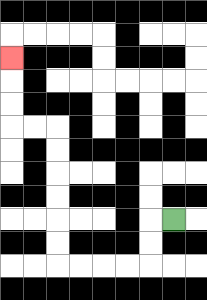{'start': '[7, 9]', 'end': '[0, 2]', 'path_directions': 'L,D,D,L,L,L,L,U,U,U,U,U,U,L,L,U,U,U', 'path_coordinates': '[[7, 9], [6, 9], [6, 10], [6, 11], [5, 11], [4, 11], [3, 11], [2, 11], [2, 10], [2, 9], [2, 8], [2, 7], [2, 6], [2, 5], [1, 5], [0, 5], [0, 4], [0, 3], [0, 2]]'}